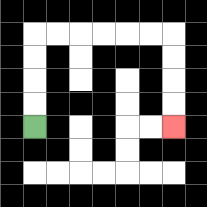{'start': '[1, 5]', 'end': '[7, 5]', 'path_directions': 'U,U,U,U,R,R,R,R,R,R,D,D,D,D', 'path_coordinates': '[[1, 5], [1, 4], [1, 3], [1, 2], [1, 1], [2, 1], [3, 1], [4, 1], [5, 1], [6, 1], [7, 1], [7, 2], [7, 3], [7, 4], [7, 5]]'}